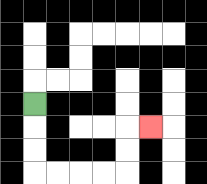{'start': '[1, 4]', 'end': '[6, 5]', 'path_directions': 'D,D,D,R,R,R,R,U,U,R', 'path_coordinates': '[[1, 4], [1, 5], [1, 6], [1, 7], [2, 7], [3, 7], [4, 7], [5, 7], [5, 6], [5, 5], [6, 5]]'}